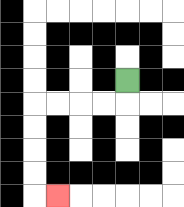{'start': '[5, 3]', 'end': '[2, 8]', 'path_directions': 'D,L,L,L,L,D,D,D,D,R', 'path_coordinates': '[[5, 3], [5, 4], [4, 4], [3, 4], [2, 4], [1, 4], [1, 5], [1, 6], [1, 7], [1, 8], [2, 8]]'}